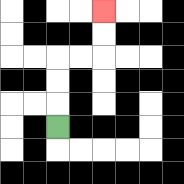{'start': '[2, 5]', 'end': '[4, 0]', 'path_directions': 'U,U,U,R,R,U,U', 'path_coordinates': '[[2, 5], [2, 4], [2, 3], [2, 2], [3, 2], [4, 2], [4, 1], [4, 0]]'}